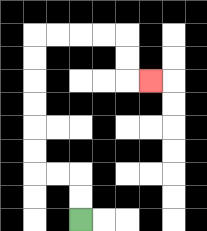{'start': '[3, 9]', 'end': '[6, 3]', 'path_directions': 'U,U,L,L,U,U,U,U,U,U,R,R,R,R,D,D,R', 'path_coordinates': '[[3, 9], [3, 8], [3, 7], [2, 7], [1, 7], [1, 6], [1, 5], [1, 4], [1, 3], [1, 2], [1, 1], [2, 1], [3, 1], [4, 1], [5, 1], [5, 2], [5, 3], [6, 3]]'}